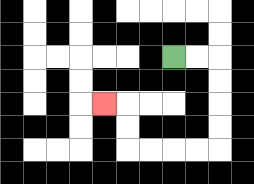{'start': '[7, 2]', 'end': '[4, 4]', 'path_directions': 'R,R,D,D,D,D,L,L,L,L,U,U,L', 'path_coordinates': '[[7, 2], [8, 2], [9, 2], [9, 3], [9, 4], [9, 5], [9, 6], [8, 6], [7, 6], [6, 6], [5, 6], [5, 5], [5, 4], [4, 4]]'}